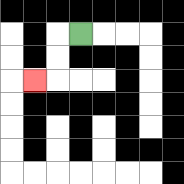{'start': '[3, 1]', 'end': '[1, 3]', 'path_directions': 'L,D,D,L', 'path_coordinates': '[[3, 1], [2, 1], [2, 2], [2, 3], [1, 3]]'}